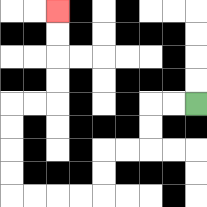{'start': '[8, 4]', 'end': '[2, 0]', 'path_directions': 'L,L,D,D,L,L,D,D,L,L,L,L,U,U,U,U,R,R,U,U,U,U', 'path_coordinates': '[[8, 4], [7, 4], [6, 4], [6, 5], [6, 6], [5, 6], [4, 6], [4, 7], [4, 8], [3, 8], [2, 8], [1, 8], [0, 8], [0, 7], [0, 6], [0, 5], [0, 4], [1, 4], [2, 4], [2, 3], [2, 2], [2, 1], [2, 0]]'}